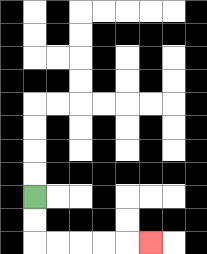{'start': '[1, 8]', 'end': '[6, 10]', 'path_directions': 'D,D,R,R,R,R,R', 'path_coordinates': '[[1, 8], [1, 9], [1, 10], [2, 10], [3, 10], [4, 10], [5, 10], [6, 10]]'}